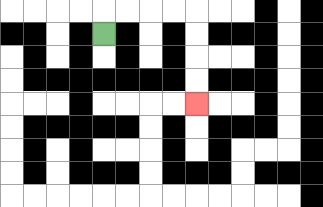{'start': '[4, 1]', 'end': '[8, 4]', 'path_directions': 'U,R,R,R,R,D,D,D,D', 'path_coordinates': '[[4, 1], [4, 0], [5, 0], [6, 0], [7, 0], [8, 0], [8, 1], [8, 2], [8, 3], [8, 4]]'}